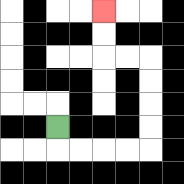{'start': '[2, 5]', 'end': '[4, 0]', 'path_directions': 'D,R,R,R,R,U,U,U,U,L,L,U,U', 'path_coordinates': '[[2, 5], [2, 6], [3, 6], [4, 6], [5, 6], [6, 6], [6, 5], [6, 4], [6, 3], [6, 2], [5, 2], [4, 2], [4, 1], [4, 0]]'}